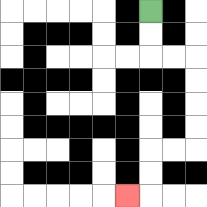{'start': '[6, 0]', 'end': '[5, 8]', 'path_directions': 'D,D,R,R,D,D,D,D,L,L,D,D,L', 'path_coordinates': '[[6, 0], [6, 1], [6, 2], [7, 2], [8, 2], [8, 3], [8, 4], [8, 5], [8, 6], [7, 6], [6, 6], [6, 7], [6, 8], [5, 8]]'}